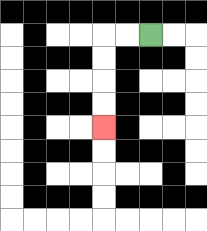{'start': '[6, 1]', 'end': '[4, 5]', 'path_directions': 'L,L,D,D,D,D', 'path_coordinates': '[[6, 1], [5, 1], [4, 1], [4, 2], [4, 3], [4, 4], [4, 5]]'}